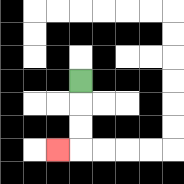{'start': '[3, 3]', 'end': '[2, 6]', 'path_directions': 'D,D,D,L', 'path_coordinates': '[[3, 3], [3, 4], [3, 5], [3, 6], [2, 6]]'}